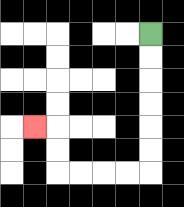{'start': '[6, 1]', 'end': '[1, 5]', 'path_directions': 'D,D,D,D,D,D,L,L,L,L,U,U,L', 'path_coordinates': '[[6, 1], [6, 2], [6, 3], [6, 4], [6, 5], [6, 6], [6, 7], [5, 7], [4, 7], [3, 7], [2, 7], [2, 6], [2, 5], [1, 5]]'}